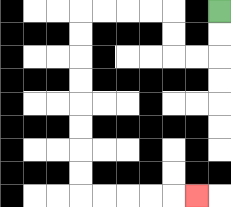{'start': '[9, 0]', 'end': '[8, 8]', 'path_directions': 'D,D,L,L,U,U,L,L,L,L,D,D,D,D,D,D,D,D,R,R,R,R,R', 'path_coordinates': '[[9, 0], [9, 1], [9, 2], [8, 2], [7, 2], [7, 1], [7, 0], [6, 0], [5, 0], [4, 0], [3, 0], [3, 1], [3, 2], [3, 3], [3, 4], [3, 5], [3, 6], [3, 7], [3, 8], [4, 8], [5, 8], [6, 8], [7, 8], [8, 8]]'}